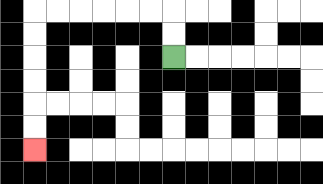{'start': '[7, 2]', 'end': '[1, 6]', 'path_directions': 'U,U,L,L,L,L,L,L,D,D,D,D,D,D', 'path_coordinates': '[[7, 2], [7, 1], [7, 0], [6, 0], [5, 0], [4, 0], [3, 0], [2, 0], [1, 0], [1, 1], [1, 2], [1, 3], [1, 4], [1, 5], [1, 6]]'}